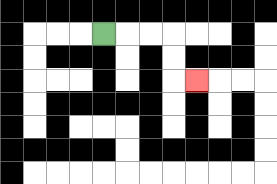{'start': '[4, 1]', 'end': '[8, 3]', 'path_directions': 'R,R,R,D,D,R', 'path_coordinates': '[[4, 1], [5, 1], [6, 1], [7, 1], [7, 2], [7, 3], [8, 3]]'}